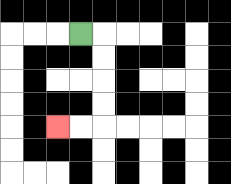{'start': '[3, 1]', 'end': '[2, 5]', 'path_directions': 'R,D,D,D,D,L,L', 'path_coordinates': '[[3, 1], [4, 1], [4, 2], [4, 3], [4, 4], [4, 5], [3, 5], [2, 5]]'}